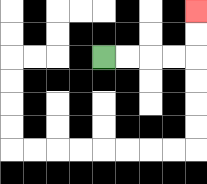{'start': '[4, 2]', 'end': '[8, 0]', 'path_directions': 'R,R,R,R,U,U', 'path_coordinates': '[[4, 2], [5, 2], [6, 2], [7, 2], [8, 2], [8, 1], [8, 0]]'}